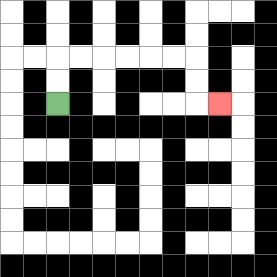{'start': '[2, 4]', 'end': '[9, 4]', 'path_directions': 'U,U,R,R,R,R,R,R,D,D,R', 'path_coordinates': '[[2, 4], [2, 3], [2, 2], [3, 2], [4, 2], [5, 2], [6, 2], [7, 2], [8, 2], [8, 3], [8, 4], [9, 4]]'}